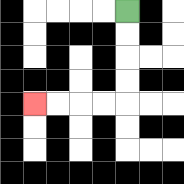{'start': '[5, 0]', 'end': '[1, 4]', 'path_directions': 'D,D,D,D,L,L,L,L', 'path_coordinates': '[[5, 0], [5, 1], [5, 2], [5, 3], [5, 4], [4, 4], [3, 4], [2, 4], [1, 4]]'}